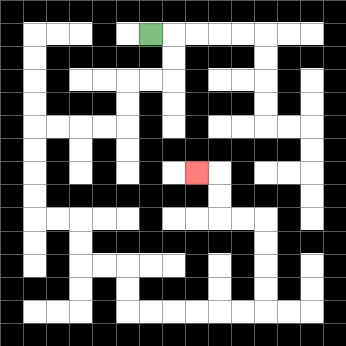{'start': '[6, 1]', 'end': '[8, 7]', 'path_directions': 'R,D,D,L,L,D,D,L,L,L,L,D,D,D,D,R,R,D,D,R,R,D,D,R,R,R,R,R,R,U,U,U,U,L,L,U,U,L', 'path_coordinates': '[[6, 1], [7, 1], [7, 2], [7, 3], [6, 3], [5, 3], [5, 4], [5, 5], [4, 5], [3, 5], [2, 5], [1, 5], [1, 6], [1, 7], [1, 8], [1, 9], [2, 9], [3, 9], [3, 10], [3, 11], [4, 11], [5, 11], [5, 12], [5, 13], [6, 13], [7, 13], [8, 13], [9, 13], [10, 13], [11, 13], [11, 12], [11, 11], [11, 10], [11, 9], [10, 9], [9, 9], [9, 8], [9, 7], [8, 7]]'}